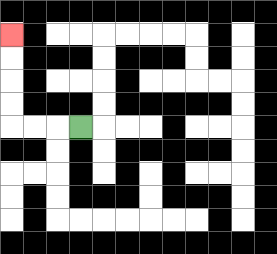{'start': '[3, 5]', 'end': '[0, 1]', 'path_directions': 'L,L,L,U,U,U,U', 'path_coordinates': '[[3, 5], [2, 5], [1, 5], [0, 5], [0, 4], [0, 3], [0, 2], [0, 1]]'}